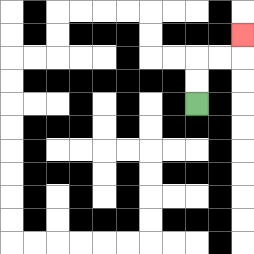{'start': '[8, 4]', 'end': '[10, 1]', 'path_directions': 'U,U,R,R,U', 'path_coordinates': '[[8, 4], [8, 3], [8, 2], [9, 2], [10, 2], [10, 1]]'}